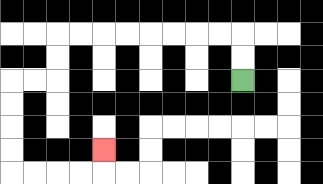{'start': '[10, 3]', 'end': '[4, 6]', 'path_directions': 'U,U,L,L,L,L,L,L,L,L,D,D,L,L,D,D,D,D,R,R,R,R,U', 'path_coordinates': '[[10, 3], [10, 2], [10, 1], [9, 1], [8, 1], [7, 1], [6, 1], [5, 1], [4, 1], [3, 1], [2, 1], [2, 2], [2, 3], [1, 3], [0, 3], [0, 4], [0, 5], [0, 6], [0, 7], [1, 7], [2, 7], [3, 7], [4, 7], [4, 6]]'}